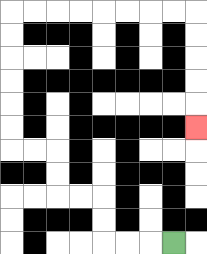{'start': '[7, 10]', 'end': '[8, 5]', 'path_directions': 'L,L,L,U,U,L,L,U,U,L,L,U,U,U,U,U,U,R,R,R,R,R,R,R,R,D,D,D,D,D', 'path_coordinates': '[[7, 10], [6, 10], [5, 10], [4, 10], [4, 9], [4, 8], [3, 8], [2, 8], [2, 7], [2, 6], [1, 6], [0, 6], [0, 5], [0, 4], [0, 3], [0, 2], [0, 1], [0, 0], [1, 0], [2, 0], [3, 0], [4, 0], [5, 0], [6, 0], [7, 0], [8, 0], [8, 1], [8, 2], [8, 3], [8, 4], [8, 5]]'}